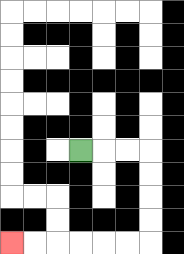{'start': '[3, 6]', 'end': '[0, 10]', 'path_directions': 'R,R,R,D,D,D,D,L,L,L,L,L,L', 'path_coordinates': '[[3, 6], [4, 6], [5, 6], [6, 6], [6, 7], [6, 8], [6, 9], [6, 10], [5, 10], [4, 10], [3, 10], [2, 10], [1, 10], [0, 10]]'}